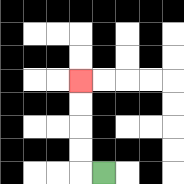{'start': '[4, 7]', 'end': '[3, 3]', 'path_directions': 'L,U,U,U,U', 'path_coordinates': '[[4, 7], [3, 7], [3, 6], [3, 5], [3, 4], [3, 3]]'}